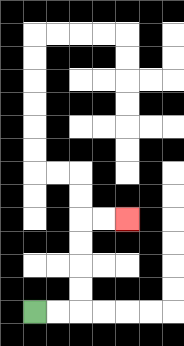{'start': '[1, 13]', 'end': '[5, 9]', 'path_directions': 'R,R,U,U,U,U,R,R', 'path_coordinates': '[[1, 13], [2, 13], [3, 13], [3, 12], [3, 11], [3, 10], [3, 9], [4, 9], [5, 9]]'}